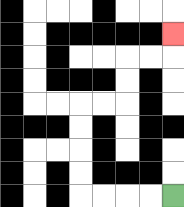{'start': '[7, 8]', 'end': '[7, 1]', 'path_directions': 'L,L,L,L,U,U,U,U,R,R,U,U,R,R,U', 'path_coordinates': '[[7, 8], [6, 8], [5, 8], [4, 8], [3, 8], [3, 7], [3, 6], [3, 5], [3, 4], [4, 4], [5, 4], [5, 3], [5, 2], [6, 2], [7, 2], [7, 1]]'}